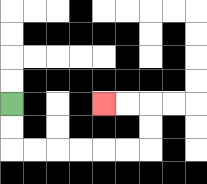{'start': '[0, 4]', 'end': '[4, 4]', 'path_directions': 'D,D,R,R,R,R,R,R,U,U,L,L', 'path_coordinates': '[[0, 4], [0, 5], [0, 6], [1, 6], [2, 6], [3, 6], [4, 6], [5, 6], [6, 6], [6, 5], [6, 4], [5, 4], [4, 4]]'}